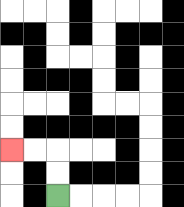{'start': '[2, 8]', 'end': '[0, 6]', 'path_directions': 'U,U,L,L', 'path_coordinates': '[[2, 8], [2, 7], [2, 6], [1, 6], [0, 6]]'}